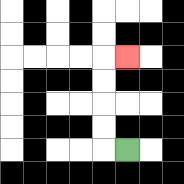{'start': '[5, 6]', 'end': '[5, 2]', 'path_directions': 'L,U,U,U,U,R', 'path_coordinates': '[[5, 6], [4, 6], [4, 5], [4, 4], [4, 3], [4, 2], [5, 2]]'}